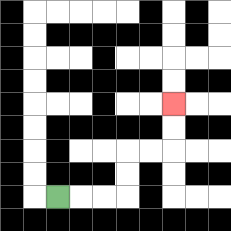{'start': '[2, 8]', 'end': '[7, 4]', 'path_directions': 'R,R,R,U,U,R,R,U,U', 'path_coordinates': '[[2, 8], [3, 8], [4, 8], [5, 8], [5, 7], [5, 6], [6, 6], [7, 6], [7, 5], [7, 4]]'}